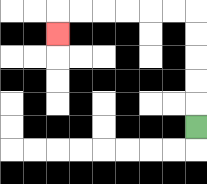{'start': '[8, 5]', 'end': '[2, 1]', 'path_directions': 'U,U,U,U,U,L,L,L,L,L,L,D', 'path_coordinates': '[[8, 5], [8, 4], [8, 3], [8, 2], [8, 1], [8, 0], [7, 0], [6, 0], [5, 0], [4, 0], [3, 0], [2, 0], [2, 1]]'}